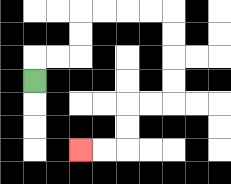{'start': '[1, 3]', 'end': '[3, 6]', 'path_directions': 'U,R,R,U,U,R,R,R,R,D,D,D,D,L,L,D,D,L,L', 'path_coordinates': '[[1, 3], [1, 2], [2, 2], [3, 2], [3, 1], [3, 0], [4, 0], [5, 0], [6, 0], [7, 0], [7, 1], [7, 2], [7, 3], [7, 4], [6, 4], [5, 4], [5, 5], [5, 6], [4, 6], [3, 6]]'}